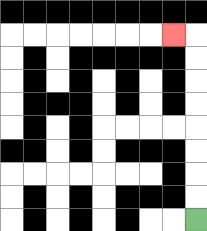{'start': '[8, 9]', 'end': '[7, 1]', 'path_directions': 'U,U,U,U,U,U,U,U,L', 'path_coordinates': '[[8, 9], [8, 8], [8, 7], [8, 6], [8, 5], [8, 4], [8, 3], [8, 2], [8, 1], [7, 1]]'}